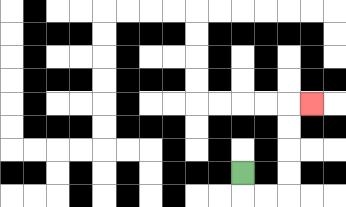{'start': '[10, 7]', 'end': '[13, 4]', 'path_directions': 'D,R,R,U,U,U,U,R', 'path_coordinates': '[[10, 7], [10, 8], [11, 8], [12, 8], [12, 7], [12, 6], [12, 5], [12, 4], [13, 4]]'}